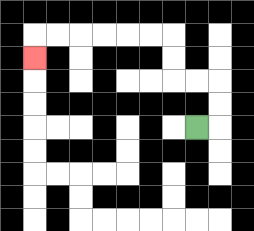{'start': '[8, 5]', 'end': '[1, 2]', 'path_directions': 'R,U,U,L,L,U,U,L,L,L,L,L,L,D', 'path_coordinates': '[[8, 5], [9, 5], [9, 4], [9, 3], [8, 3], [7, 3], [7, 2], [7, 1], [6, 1], [5, 1], [4, 1], [3, 1], [2, 1], [1, 1], [1, 2]]'}